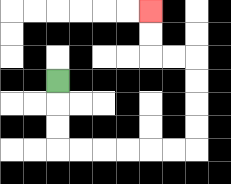{'start': '[2, 3]', 'end': '[6, 0]', 'path_directions': 'D,D,D,R,R,R,R,R,R,U,U,U,U,L,L,U,U', 'path_coordinates': '[[2, 3], [2, 4], [2, 5], [2, 6], [3, 6], [4, 6], [5, 6], [6, 6], [7, 6], [8, 6], [8, 5], [8, 4], [8, 3], [8, 2], [7, 2], [6, 2], [6, 1], [6, 0]]'}